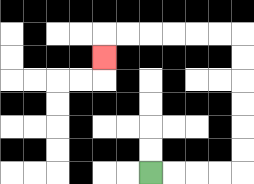{'start': '[6, 7]', 'end': '[4, 2]', 'path_directions': 'R,R,R,R,U,U,U,U,U,U,L,L,L,L,L,L,D', 'path_coordinates': '[[6, 7], [7, 7], [8, 7], [9, 7], [10, 7], [10, 6], [10, 5], [10, 4], [10, 3], [10, 2], [10, 1], [9, 1], [8, 1], [7, 1], [6, 1], [5, 1], [4, 1], [4, 2]]'}